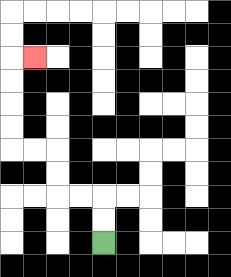{'start': '[4, 10]', 'end': '[1, 2]', 'path_directions': 'U,U,L,L,U,U,L,L,U,U,U,U,R', 'path_coordinates': '[[4, 10], [4, 9], [4, 8], [3, 8], [2, 8], [2, 7], [2, 6], [1, 6], [0, 6], [0, 5], [0, 4], [0, 3], [0, 2], [1, 2]]'}